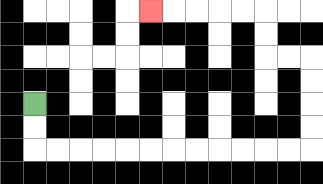{'start': '[1, 4]', 'end': '[6, 0]', 'path_directions': 'D,D,R,R,R,R,R,R,R,R,R,R,R,R,U,U,U,U,L,L,U,U,L,L,L,L,L', 'path_coordinates': '[[1, 4], [1, 5], [1, 6], [2, 6], [3, 6], [4, 6], [5, 6], [6, 6], [7, 6], [8, 6], [9, 6], [10, 6], [11, 6], [12, 6], [13, 6], [13, 5], [13, 4], [13, 3], [13, 2], [12, 2], [11, 2], [11, 1], [11, 0], [10, 0], [9, 0], [8, 0], [7, 0], [6, 0]]'}